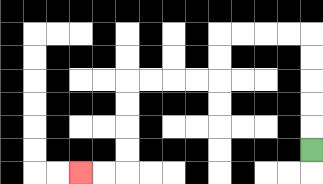{'start': '[13, 6]', 'end': '[3, 7]', 'path_directions': 'U,U,U,U,U,L,L,L,L,D,D,L,L,L,L,D,D,D,D,L,L', 'path_coordinates': '[[13, 6], [13, 5], [13, 4], [13, 3], [13, 2], [13, 1], [12, 1], [11, 1], [10, 1], [9, 1], [9, 2], [9, 3], [8, 3], [7, 3], [6, 3], [5, 3], [5, 4], [5, 5], [5, 6], [5, 7], [4, 7], [3, 7]]'}